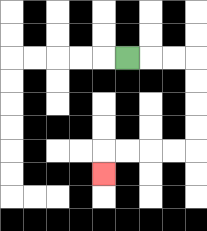{'start': '[5, 2]', 'end': '[4, 7]', 'path_directions': 'R,R,R,D,D,D,D,L,L,L,L,D', 'path_coordinates': '[[5, 2], [6, 2], [7, 2], [8, 2], [8, 3], [8, 4], [8, 5], [8, 6], [7, 6], [6, 6], [5, 6], [4, 6], [4, 7]]'}